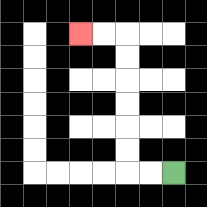{'start': '[7, 7]', 'end': '[3, 1]', 'path_directions': 'L,L,U,U,U,U,U,U,L,L', 'path_coordinates': '[[7, 7], [6, 7], [5, 7], [5, 6], [5, 5], [5, 4], [5, 3], [5, 2], [5, 1], [4, 1], [3, 1]]'}